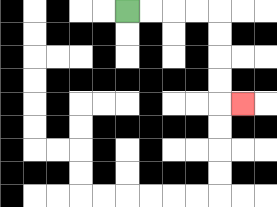{'start': '[5, 0]', 'end': '[10, 4]', 'path_directions': 'R,R,R,R,D,D,D,D,R', 'path_coordinates': '[[5, 0], [6, 0], [7, 0], [8, 0], [9, 0], [9, 1], [9, 2], [9, 3], [9, 4], [10, 4]]'}